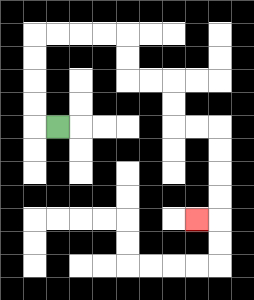{'start': '[2, 5]', 'end': '[8, 9]', 'path_directions': 'L,U,U,U,U,R,R,R,R,D,D,R,R,D,D,R,R,D,D,D,D,L', 'path_coordinates': '[[2, 5], [1, 5], [1, 4], [1, 3], [1, 2], [1, 1], [2, 1], [3, 1], [4, 1], [5, 1], [5, 2], [5, 3], [6, 3], [7, 3], [7, 4], [7, 5], [8, 5], [9, 5], [9, 6], [9, 7], [9, 8], [9, 9], [8, 9]]'}